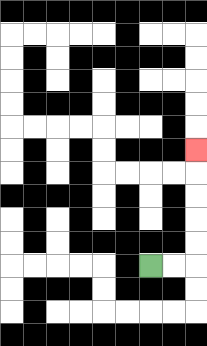{'start': '[6, 11]', 'end': '[8, 6]', 'path_directions': 'R,R,U,U,U,U,U', 'path_coordinates': '[[6, 11], [7, 11], [8, 11], [8, 10], [8, 9], [8, 8], [8, 7], [8, 6]]'}